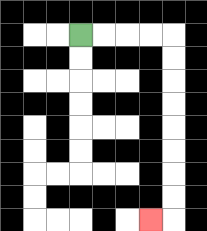{'start': '[3, 1]', 'end': '[6, 9]', 'path_directions': 'R,R,R,R,D,D,D,D,D,D,D,D,L', 'path_coordinates': '[[3, 1], [4, 1], [5, 1], [6, 1], [7, 1], [7, 2], [7, 3], [7, 4], [7, 5], [7, 6], [7, 7], [7, 8], [7, 9], [6, 9]]'}